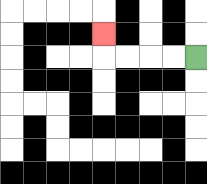{'start': '[8, 2]', 'end': '[4, 1]', 'path_directions': 'L,L,L,L,U', 'path_coordinates': '[[8, 2], [7, 2], [6, 2], [5, 2], [4, 2], [4, 1]]'}